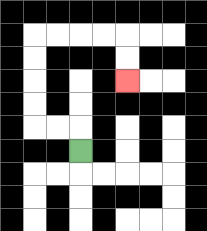{'start': '[3, 6]', 'end': '[5, 3]', 'path_directions': 'U,L,L,U,U,U,U,R,R,R,R,D,D', 'path_coordinates': '[[3, 6], [3, 5], [2, 5], [1, 5], [1, 4], [1, 3], [1, 2], [1, 1], [2, 1], [3, 1], [4, 1], [5, 1], [5, 2], [5, 3]]'}